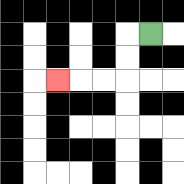{'start': '[6, 1]', 'end': '[2, 3]', 'path_directions': 'L,D,D,L,L,L', 'path_coordinates': '[[6, 1], [5, 1], [5, 2], [5, 3], [4, 3], [3, 3], [2, 3]]'}